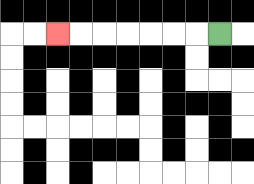{'start': '[9, 1]', 'end': '[2, 1]', 'path_directions': 'L,L,L,L,L,L,L', 'path_coordinates': '[[9, 1], [8, 1], [7, 1], [6, 1], [5, 1], [4, 1], [3, 1], [2, 1]]'}